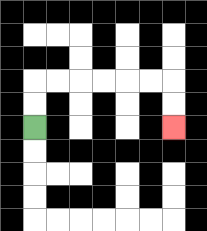{'start': '[1, 5]', 'end': '[7, 5]', 'path_directions': 'U,U,R,R,R,R,R,R,D,D', 'path_coordinates': '[[1, 5], [1, 4], [1, 3], [2, 3], [3, 3], [4, 3], [5, 3], [6, 3], [7, 3], [7, 4], [7, 5]]'}